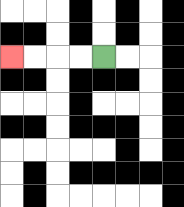{'start': '[4, 2]', 'end': '[0, 2]', 'path_directions': 'L,L,L,L', 'path_coordinates': '[[4, 2], [3, 2], [2, 2], [1, 2], [0, 2]]'}